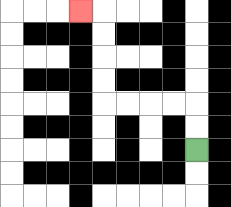{'start': '[8, 6]', 'end': '[3, 0]', 'path_directions': 'U,U,L,L,L,L,U,U,U,U,L', 'path_coordinates': '[[8, 6], [8, 5], [8, 4], [7, 4], [6, 4], [5, 4], [4, 4], [4, 3], [4, 2], [4, 1], [4, 0], [3, 0]]'}